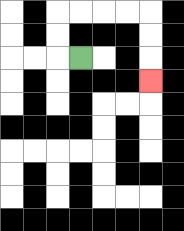{'start': '[3, 2]', 'end': '[6, 3]', 'path_directions': 'L,U,U,R,R,R,R,D,D,D', 'path_coordinates': '[[3, 2], [2, 2], [2, 1], [2, 0], [3, 0], [4, 0], [5, 0], [6, 0], [6, 1], [6, 2], [6, 3]]'}